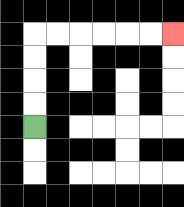{'start': '[1, 5]', 'end': '[7, 1]', 'path_directions': 'U,U,U,U,R,R,R,R,R,R', 'path_coordinates': '[[1, 5], [1, 4], [1, 3], [1, 2], [1, 1], [2, 1], [3, 1], [4, 1], [5, 1], [6, 1], [7, 1]]'}